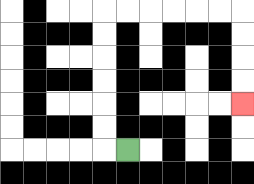{'start': '[5, 6]', 'end': '[10, 4]', 'path_directions': 'L,U,U,U,U,U,U,R,R,R,R,R,R,D,D,D,D', 'path_coordinates': '[[5, 6], [4, 6], [4, 5], [4, 4], [4, 3], [4, 2], [4, 1], [4, 0], [5, 0], [6, 0], [7, 0], [8, 0], [9, 0], [10, 0], [10, 1], [10, 2], [10, 3], [10, 4]]'}